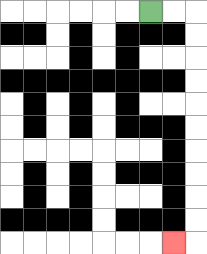{'start': '[6, 0]', 'end': '[7, 10]', 'path_directions': 'R,R,D,D,D,D,D,D,D,D,D,D,L', 'path_coordinates': '[[6, 0], [7, 0], [8, 0], [8, 1], [8, 2], [8, 3], [8, 4], [8, 5], [8, 6], [8, 7], [8, 8], [8, 9], [8, 10], [7, 10]]'}